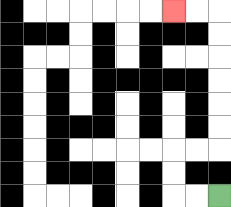{'start': '[9, 8]', 'end': '[7, 0]', 'path_directions': 'L,L,U,U,R,R,U,U,U,U,U,U,L,L', 'path_coordinates': '[[9, 8], [8, 8], [7, 8], [7, 7], [7, 6], [8, 6], [9, 6], [9, 5], [9, 4], [9, 3], [9, 2], [9, 1], [9, 0], [8, 0], [7, 0]]'}